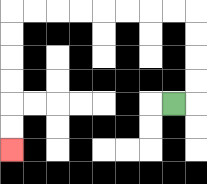{'start': '[7, 4]', 'end': '[0, 6]', 'path_directions': 'R,U,U,U,U,L,L,L,L,L,L,L,L,D,D,D,D,D,D', 'path_coordinates': '[[7, 4], [8, 4], [8, 3], [8, 2], [8, 1], [8, 0], [7, 0], [6, 0], [5, 0], [4, 0], [3, 0], [2, 0], [1, 0], [0, 0], [0, 1], [0, 2], [0, 3], [0, 4], [0, 5], [0, 6]]'}